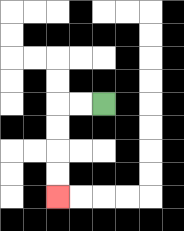{'start': '[4, 4]', 'end': '[2, 8]', 'path_directions': 'L,L,D,D,D,D', 'path_coordinates': '[[4, 4], [3, 4], [2, 4], [2, 5], [2, 6], [2, 7], [2, 8]]'}